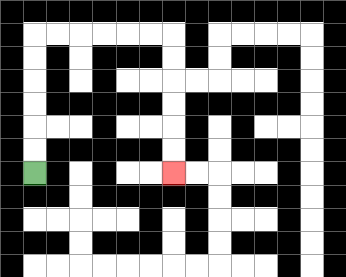{'start': '[1, 7]', 'end': '[7, 7]', 'path_directions': 'U,U,U,U,U,U,R,R,R,R,R,R,D,D,D,D,D,D', 'path_coordinates': '[[1, 7], [1, 6], [1, 5], [1, 4], [1, 3], [1, 2], [1, 1], [2, 1], [3, 1], [4, 1], [5, 1], [6, 1], [7, 1], [7, 2], [7, 3], [7, 4], [7, 5], [7, 6], [7, 7]]'}